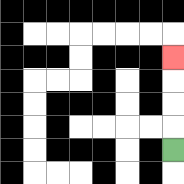{'start': '[7, 6]', 'end': '[7, 2]', 'path_directions': 'U,U,U,U', 'path_coordinates': '[[7, 6], [7, 5], [7, 4], [7, 3], [7, 2]]'}